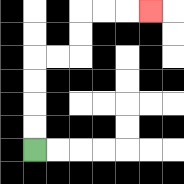{'start': '[1, 6]', 'end': '[6, 0]', 'path_directions': 'U,U,U,U,R,R,U,U,R,R,R', 'path_coordinates': '[[1, 6], [1, 5], [1, 4], [1, 3], [1, 2], [2, 2], [3, 2], [3, 1], [3, 0], [4, 0], [5, 0], [6, 0]]'}